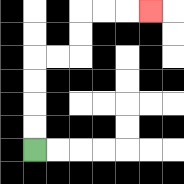{'start': '[1, 6]', 'end': '[6, 0]', 'path_directions': 'U,U,U,U,R,R,U,U,R,R,R', 'path_coordinates': '[[1, 6], [1, 5], [1, 4], [1, 3], [1, 2], [2, 2], [3, 2], [3, 1], [3, 0], [4, 0], [5, 0], [6, 0]]'}